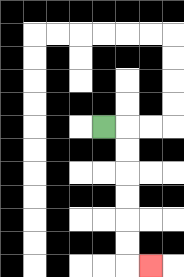{'start': '[4, 5]', 'end': '[6, 11]', 'path_directions': 'R,D,D,D,D,D,D,R', 'path_coordinates': '[[4, 5], [5, 5], [5, 6], [5, 7], [5, 8], [5, 9], [5, 10], [5, 11], [6, 11]]'}